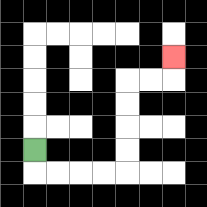{'start': '[1, 6]', 'end': '[7, 2]', 'path_directions': 'D,R,R,R,R,U,U,U,U,R,R,U', 'path_coordinates': '[[1, 6], [1, 7], [2, 7], [3, 7], [4, 7], [5, 7], [5, 6], [5, 5], [5, 4], [5, 3], [6, 3], [7, 3], [7, 2]]'}